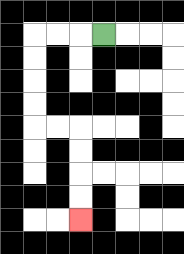{'start': '[4, 1]', 'end': '[3, 9]', 'path_directions': 'L,L,L,D,D,D,D,R,R,D,D,D,D', 'path_coordinates': '[[4, 1], [3, 1], [2, 1], [1, 1], [1, 2], [1, 3], [1, 4], [1, 5], [2, 5], [3, 5], [3, 6], [3, 7], [3, 8], [3, 9]]'}